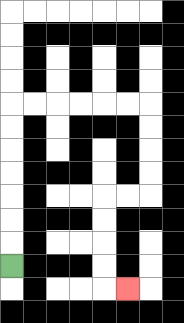{'start': '[0, 11]', 'end': '[5, 12]', 'path_directions': 'U,U,U,U,U,U,U,R,R,R,R,R,R,D,D,D,D,L,L,D,D,D,D,R', 'path_coordinates': '[[0, 11], [0, 10], [0, 9], [0, 8], [0, 7], [0, 6], [0, 5], [0, 4], [1, 4], [2, 4], [3, 4], [4, 4], [5, 4], [6, 4], [6, 5], [6, 6], [6, 7], [6, 8], [5, 8], [4, 8], [4, 9], [4, 10], [4, 11], [4, 12], [5, 12]]'}